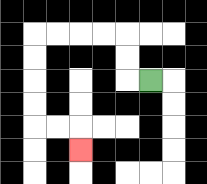{'start': '[6, 3]', 'end': '[3, 6]', 'path_directions': 'L,U,U,L,L,L,L,D,D,D,D,R,R,D', 'path_coordinates': '[[6, 3], [5, 3], [5, 2], [5, 1], [4, 1], [3, 1], [2, 1], [1, 1], [1, 2], [1, 3], [1, 4], [1, 5], [2, 5], [3, 5], [3, 6]]'}